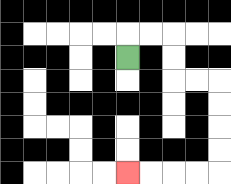{'start': '[5, 2]', 'end': '[5, 7]', 'path_directions': 'U,R,R,D,D,R,R,D,D,D,D,L,L,L,L', 'path_coordinates': '[[5, 2], [5, 1], [6, 1], [7, 1], [7, 2], [7, 3], [8, 3], [9, 3], [9, 4], [9, 5], [9, 6], [9, 7], [8, 7], [7, 7], [6, 7], [5, 7]]'}